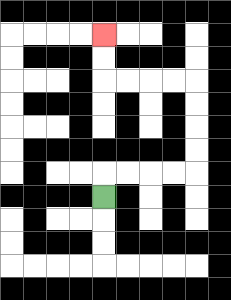{'start': '[4, 8]', 'end': '[4, 1]', 'path_directions': 'U,R,R,R,R,U,U,U,U,L,L,L,L,U,U', 'path_coordinates': '[[4, 8], [4, 7], [5, 7], [6, 7], [7, 7], [8, 7], [8, 6], [8, 5], [8, 4], [8, 3], [7, 3], [6, 3], [5, 3], [4, 3], [4, 2], [4, 1]]'}